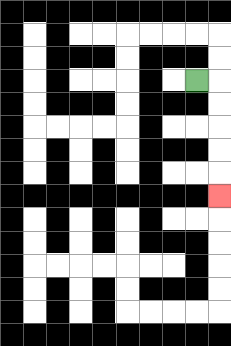{'start': '[8, 3]', 'end': '[9, 8]', 'path_directions': 'R,D,D,D,D,D', 'path_coordinates': '[[8, 3], [9, 3], [9, 4], [9, 5], [9, 6], [9, 7], [9, 8]]'}